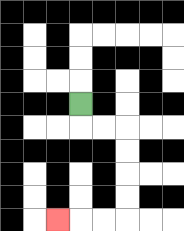{'start': '[3, 4]', 'end': '[2, 9]', 'path_directions': 'D,R,R,D,D,D,D,L,L,L', 'path_coordinates': '[[3, 4], [3, 5], [4, 5], [5, 5], [5, 6], [5, 7], [5, 8], [5, 9], [4, 9], [3, 9], [2, 9]]'}